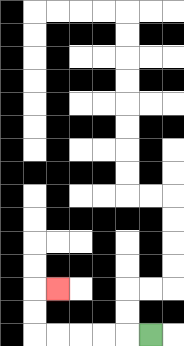{'start': '[6, 14]', 'end': '[2, 12]', 'path_directions': 'L,L,L,L,L,U,U,R', 'path_coordinates': '[[6, 14], [5, 14], [4, 14], [3, 14], [2, 14], [1, 14], [1, 13], [1, 12], [2, 12]]'}